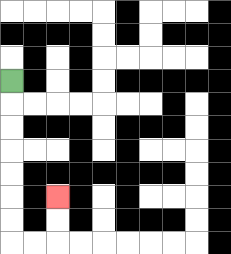{'start': '[0, 3]', 'end': '[2, 8]', 'path_directions': 'D,D,D,D,D,D,D,R,R,U,U', 'path_coordinates': '[[0, 3], [0, 4], [0, 5], [0, 6], [0, 7], [0, 8], [0, 9], [0, 10], [1, 10], [2, 10], [2, 9], [2, 8]]'}